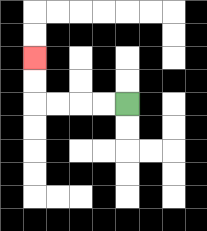{'start': '[5, 4]', 'end': '[1, 2]', 'path_directions': 'L,L,L,L,U,U', 'path_coordinates': '[[5, 4], [4, 4], [3, 4], [2, 4], [1, 4], [1, 3], [1, 2]]'}